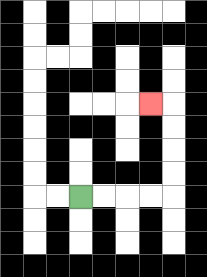{'start': '[3, 8]', 'end': '[6, 4]', 'path_directions': 'R,R,R,R,U,U,U,U,L', 'path_coordinates': '[[3, 8], [4, 8], [5, 8], [6, 8], [7, 8], [7, 7], [7, 6], [7, 5], [7, 4], [6, 4]]'}